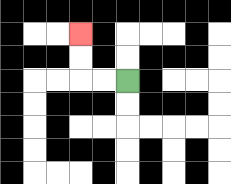{'start': '[5, 3]', 'end': '[3, 1]', 'path_directions': 'L,L,U,U', 'path_coordinates': '[[5, 3], [4, 3], [3, 3], [3, 2], [3, 1]]'}